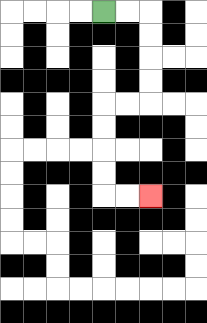{'start': '[4, 0]', 'end': '[6, 8]', 'path_directions': 'R,R,D,D,D,D,L,L,D,D,D,D,R,R', 'path_coordinates': '[[4, 0], [5, 0], [6, 0], [6, 1], [6, 2], [6, 3], [6, 4], [5, 4], [4, 4], [4, 5], [4, 6], [4, 7], [4, 8], [5, 8], [6, 8]]'}